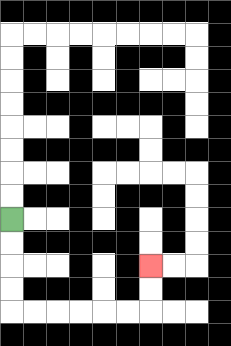{'start': '[0, 9]', 'end': '[6, 11]', 'path_directions': 'D,D,D,D,R,R,R,R,R,R,U,U', 'path_coordinates': '[[0, 9], [0, 10], [0, 11], [0, 12], [0, 13], [1, 13], [2, 13], [3, 13], [4, 13], [5, 13], [6, 13], [6, 12], [6, 11]]'}